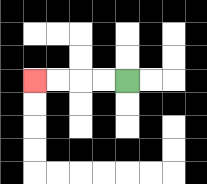{'start': '[5, 3]', 'end': '[1, 3]', 'path_directions': 'L,L,L,L', 'path_coordinates': '[[5, 3], [4, 3], [3, 3], [2, 3], [1, 3]]'}